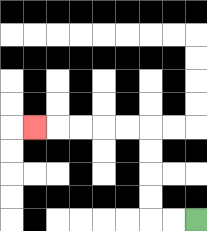{'start': '[8, 9]', 'end': '[1, 5]', 'path_directions': 'L,L,U,U,U,U,L,L,L,L,L', 'path_coordinates': '[[8, 9], [7, 9], [6, 9], [6, 8], [6, 7], [6, 6], [6, 5], [5, 5], [4, 5], [3, 5], [2, 5], [1, 5]]'}